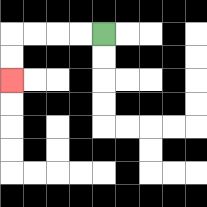{'start': '[4, 1]', 'end': '[0, 3]', 'path_directions': 'L,L,L,L,D,D', 'path_coordinates': '[[4, 1], [3, 1], [2, 1], [1, 1], [0, 1], [0, 2], [0, 3]]'}